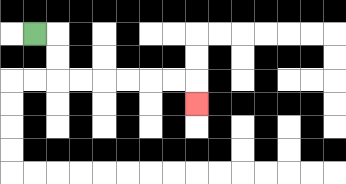{'start': '[1, 1]', 'end': '[8, 4]', 'path_directions': 'R,D,D,R,R,R,R,R,R,D', 'path_coordinates': '[[1, 1], [2, 1], [2, 2], [2, 3], [3, 3], [4, 3], [5, 3], [6, 3], [7, 3], [8, 3], [8, 4]]'}